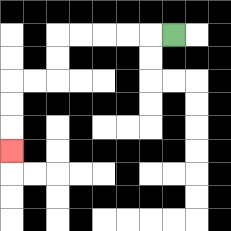{'start': '[7, 1]', 'end': '[0, 6]', 'path_directions': 'L,L,L,L,L,D,D,L,L,D,D,D', 'path_coordinates': '[[7, 1], [6, 1], [5, 1], [4, 1], [3, 1], [2, 1], [2, 2], [2, 3], [1, 3], [0, 3], [0, 4], [0, 5], [0, 6]]'}